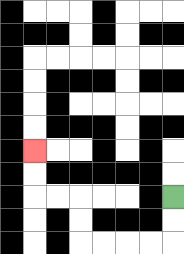{'start': '[7, 8]', 'end': '[1, 6]', 'path_directions': 'D,D,L,L,L,L,U,U,L,L,U,U', 'path_coordinates': '[[7, 8], [7, 9], [7, 10], [6, 10], [5, 10], [4, 10], [3, 10], [3, 9], [3, 8], [2, 8], [1, 8], [1, 7], [1, 6]]'}